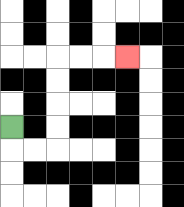{'start': '[0, 5]', 'end': '[5, 2]', 'path_directions': 'D,R,R,U,U,U,U,R,R,R', 'path_coordinates': '[[0, 5], [0, 6], [1, 6], [2, 6], [2, 5], [2, 4], [2, 3], [2, 2], [3, 2], [4, 2], [5, 2]]'}